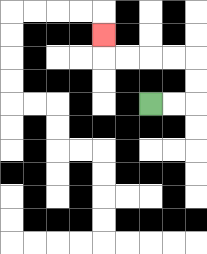{'start': '[6, 4]', 'end': '[4, 1]', 'path_directions': 'R,R,U,U,L,L,L,L,U', 'path_coordinates': '[[6, 4], [7, 4], [8, 4], [8, 3], [8, 2], [7, 2], [6, 2], [5, 2], [4, 2], [4, 1]]'}